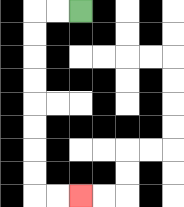{'start': '[3, 0]', 'end': '[3, 8]', 'path_directions': 'L,L,D,D,D,D,D,D,D,D,R,R', 'path_coordinates': '[[3, 0], [2, 0], [1, 0], [1, 1], [1, 2], [1, 3], [1, 4], [1, 5], [1, 6], [1, 7], [1, 8], [2, 8], [3, 8]]'}